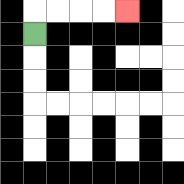{'start': '[1, 1]', 'end': '[5, 0]', 'path_directions': 'U,R,R,R,R', 'path_coordinates': '[[1, 1], [1, 0], [2, 0], [3, 0], [4, 0], [5, 0]]'}